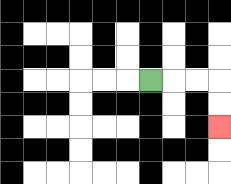{'start': '[6, 3]', 'end': '[9, 5]', 'path_directions': 'R,R,R,D,D', 'path_coordinates': '[[6, 3], [7, 3], [8, 3], [9, 3], [9, 4], [9, 5]]'}